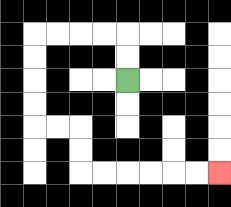{'start': '[5, 3]', 'end': '[9, 7]', 'path_directions': 'U,U,L,L,L,L,D,D,D,D,R,R,D,D,R,R,R,R,R,R', 'path_coordinates': '[[5, 3], [5, 2], [5, 1], [4, 1], [3, 1], [2, 1], [1, 1], [1, 2], [1, 3], [1, 4], [1, 5], [2, 5], [3, 5], [3, 6], [3, 7], [4, 7], [5, 7], [6, 7], [7, 7], [8, 7], [9, 7]]'}